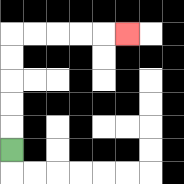{'start': '[0, 6]', 'end': '[5, 1]', 'path_directions': 'U,U,U,U,U,R,R,R,R,R', 'path_coordinates': '[[0, 6], [0, 5], [0, 4], [0, 3], [0, 2], [0, 1], [1, 1], [2, 1], [3, 1], [4, 1], [5, 1]]'}